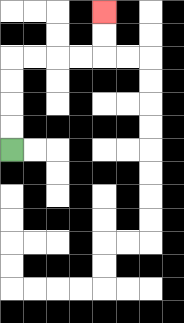{'start': '[0, 6]', 'end': '[4, 0]', 'path_directions': 'U,U,U,U,R,R,R,R,U,U', 'path_coordinates': '[[0, 6], [0, 5], [0, 4], [0, 3], [0, 2], [1, 2], [2, 2], [3, 2], [4, 2], [4, 1], [4, 0]]'}